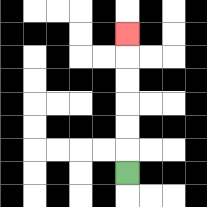{'start': '[5, 7]', 'end': '[5, 1]', 'path_directions': 'U,U,U,U,U,U', 'path_coordinates': '[[5, 7], [5, 6], [5, 5], [5, 4], [5, 3], [5, 2], [5, 1]]'}